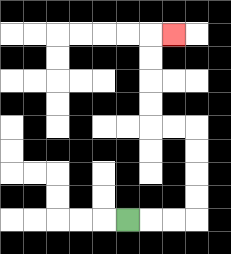{'start': '[5, 9]', 'end': '[7, 1]', 'path_directions': 'R,R,R,U,U,U,U,L,L,U,U,U,U,R', 'path_coordinates': '[[5, 9], [6, 9], [7, 9], [8, 9], [8, 8], [8, 7], [8, 6], [8, 5], [7, 5], [6, 5], [6, 4], [6, 3], [6, 2], [6, 1], [7, 1]]'}